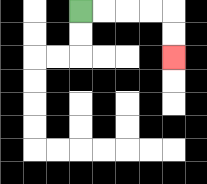{'start': '[3, 0]', 'end': '[7, 2]', 'path_directions': 'R,R,R,R,D,D', 'path_coordinates': '[[3, 0], [4, 0], [5, 0], [6, 0], [7, 0], [7, 1], [7, 2]]'}